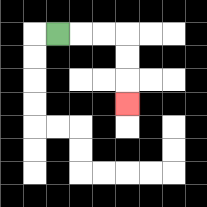{'start': '[2, 1]', 'end': '[5, 4]', 'path_directions': 'R,R,R,D,D,D', 'path_coordinates': '[[2, 1], [3, 1], [4, 1], [5, 1], [5, 2], [5, 3], [5, 4]]'}